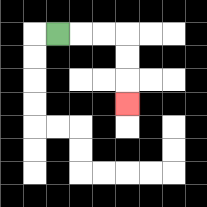{'start': '[2, 1]', 'end': '[5, 4]', 'path_directions': 'R,R,R,D,D,D', 'path_coordinates': '[[2, 1], [3, 1], [4, 1], [5, 1], [5, 2], [5, 3], [5, 4]]'}